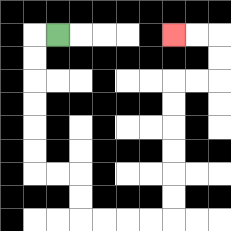{'start': '[2, 1]', 'end': '[7, 1]', 'path_directions': 'L,D,D,D,D,D,D,R,R,D,D,R,R,R,R,U,U,U,U,U,U,R,R,U,U,L,L', 'path_coordinates': '[[2, 1], [1, 1], [1, 2], [1, 3], [1, 4], [1, 5], [1, 6], [1, 7], [2, 7], [3, 7], [3, 8], [3, 9], [4, 9], [5, 9], [6, 9], [7, 9], [7, 8], [7, 7], [7, 6], [7, 5], [7, 4], [7, 3], [8, 3], [9, 3], [9, 2], [9, 1], [8, 1], [7, 1]]'}